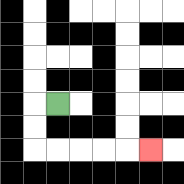{'start': '[2, 4]', 'end': '[6, 6]', 'path_directions': 'L,D,D,R,R,R,R,R', 'path_coordinates': '[[2, 4], [1, 4], [1, 5], [1, 6], [2, 6], [3, 6], [4, 6], [5, 6], [6, 6]]'}